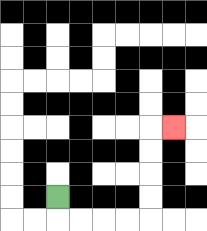{'start': '[2, 8]', 'end': '[7, 5]', 'path_directions': 'D,R,R,R,R,U,U,U,U,R', 'path_coordinates': '[[2, 8], [2, 9], [3, 9], [4, 9], [5, 9], [6, 9], [6, 8], [6, 7], [6, 6], [6, 5], [7, 5]]'}